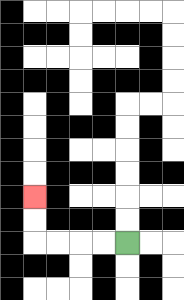{'start': '[5, 10]', 'end': '[1, 8]', 'path_directions': 'L,L,L,L,U,U', 'path_coordinates': '[[5, 10], [4, 10], [3, 10], [2, 10], [1, 10], [1, 9], [1, 8]]'}